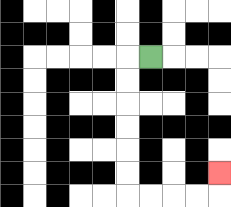{'start': '[6, 2]', 'end': '[9, 7]', 'path_directions': 'L,D,D,D,D,D,D,R,R,R,R,U', 'path_coordinates': '[[6, 2], [5, 2], [5, 3], [5, 4], [5, 5], [5, 6], [5, 7], [5, 8], [6, 8], [7, 8], [8, 8], [9, 8], [9, 7]]'}